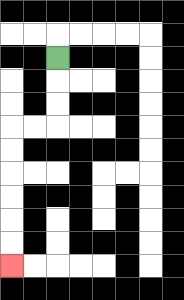{'start': '[2, 2]', 'end': '[0, 11]', 'path_directions': 'D,D,D,L,L,D,D,D,D,D,D', 'path_coordinates': '[[2, 2], [2, 3], [2, 4], [2, 5], [1, 5], [0, 5], [0, 6], [0, 7], [0, 8], [0, 9], [0, 10], [0, 11]]'}